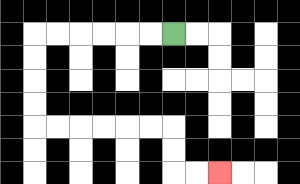{'start': '[7, 1]', 'end': '[9, 7]', 'path_directions': 'L,L,L,L,L,L,D,D,D,D,R,R,R,R,R,R,D,D,R,R', 'path_coordinates': '[[7, 1], [6, 1], [5, 1], [4, 1], [3, 1], [2, 1], [1, 1], [1, 2], [1, 3], [1, 4], [1, 5], [2, 5], [3, 5], [4, 5], [5, 5], [6, 5], [7, 5], [7, 6], [7, 7], [8, 7], [9, 7]]'}